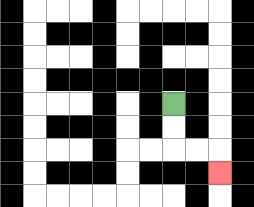{'start': '[7, 4]', 'end': '[9, 7]', 'path_directions': 'D,D,R,R,D', 'path_coordinates': '[[7, 4], [7, 5], [7, 6], [8, 6], [9, 6], [9, 7]]'}